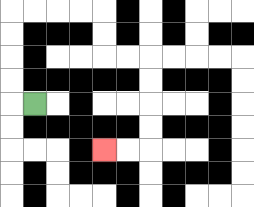{'start': '[1, 4]', 'end': '[4, 6]', 'path_directions': 'L,U,U,U,U,R,R,R,R,D,D,R,R,D,D,D,D,L,L', 'path_coordinates': '[[1, 4], [0, 4], [0, 3], [0, 2], [0, 1], [0, 0], [1, 0], [2, 0], [3, 0], [4, 0], [4, 1], [4, 2], [5, 2], [6, 2], [6, 3], [6, 4], [6, 5], [6, 6], [5, 6], [4, 6]]'}